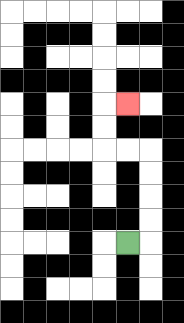{'start': '[5, 10]', 'end': '[5, 4]', 'path_directions': 'R,U,U,U,U,L,L,U,U,R', 'path_coordinates': '[[5, 10], [6, 10], [6, 9], [6, 8], [6, 7], [6, 6], [5, 6], [4, 6], [4, 5], [4, 4], [5, 4]]'}